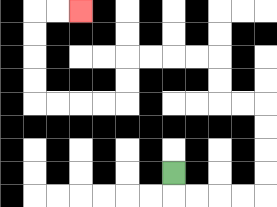{'start': '[7, 7]', 'end': '[3, 0]', 'path_directions': 'D,R,R,R,R,U,U,U,U,L,L,U,U,L,L,L,L,D,D,L,L,L,L,U,U,U,U,R,R', 'path_coordinates': '[[7, 7], [7, 8], [8, 8], [9, 8], [10, 8], [11, 8], [11, 7], [11, 6], [11, 5], [11, 4], [10, 4], [9, 4], [9, 3], [9, 2], [8, 2], [7, 2], [6, 2], [5, 2], [5, 3], [5, 4], [4, 4], [3, 4], [2, 4], [1, 4], [1, 3], [1, 2], [1, 1], [1, 0], [2, 0], [3, 0]]'}